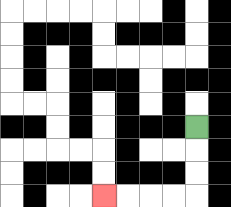{'start': '[8, 5]', 'end': '[4, 8]', 'path_directions': 'D,D,D,L,L,L,L', 'path_coordinates': '[[8, 5], [8, 6], [8, 7], [8, 8], [7, 8], [6, 8], [5, 8], [4, 8]]'}